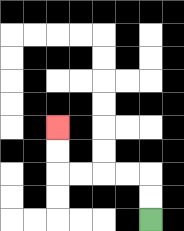{'start': '[6, 9]', 'end': '[2, 5]', 'path_directions': 'U,U,L,L,L,L,U,U', 'path_coordinates': '[[6, 9], [6, 8], [6, 7], [5, 7], [4, 7], [3, 7], [2, 7], [2, 6], [2, 5]]'}